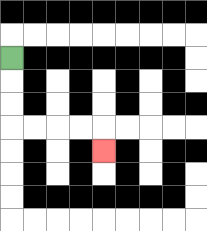{'start': '[0, 2]', 'end': '[4, 6]', 'path_directions': 'D,D,D,R,R,R,R,D', 'path_coordinates': '[[0, 2], [0, 3], [0, 4], [0, 5], [1, 5], [2, 5], [3, 5], [4, 5], [4, 6]]'}